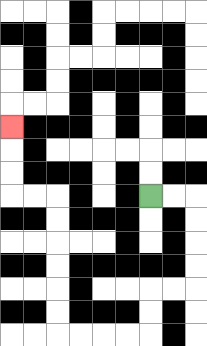{'start': '[6, 8]', 'end': '[0, 5]', 'path_directions': 'R,R,D,D,D,D,L,L,D,D,L,L,L,L,U,U,U,U,U,U,L,L,U,U,U', 'path_coordinates': '[[6, 8], [7, 8], [8, 8], [8, 9], [8, 10], [8, 11], [8, 12], [7, 12], [6, 12], [6, 13], [6, 14], [5, 14], [4, 14], [3, 14], [2, 14], [2, 13], [2, 12], [2, 11], [2, 10], [2, 9], [2, 8], [1, 8], [0, 8], [0, 7], [0, 6], [0, 5]]'}